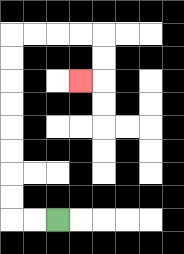{'start': '[2, 9]', 'end': '[3, 3]', 'path_directions': 'L,L,U,U,U,U,U,U,U,U,R,R,R,R,D,D,L', 'path_coordinates': '[[2, 9], [1, 9], [0, 9], [0, 8], [0, 7], [0, 6], [0, 5], [0, 4], [0, 3], [0, 2], [0, 1], [1, 1], [2, 1], [3, 1], [4, 1], [4, 2], [4, 3], [3, 3]]'}